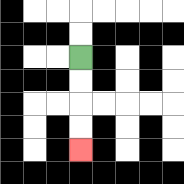{'start': '[3, 2]', 'end': '[3, 6]', 'path_directions': 'D,D,D,D', 'path_coordinates': '[[3, 2], [3, 3], [3, 4], [3, 5], [3, 6]]'}